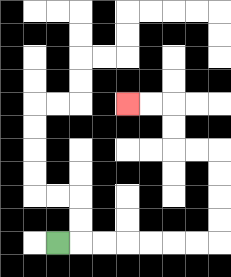{'start': '[2, 10]', 'end': '[5, 4]', 'path_directions': 'R,R,R,R,R,R,R,U,U,U,U,L,L,U,U,L,L', 'path_coordinates': '[[2, 10], [3, 10], [4, 10], [5, 10], [6, 10], [7, 10], [8, 10], [9, 10], [9, 9], [9, 8], [9, 7], [9, 6], [8, 6], [7, 6], [7, 5], [7, 4], [6, 4], [5, 4]]'}